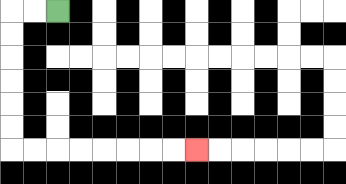{'start': '[2, 0]', 'end': '[8, 6]', 'path_directions': 'L,L,D,D,D,D,D,D,R,R,R,R,R,R,R,R', 'path_coordinates': '[[2, 0], [1, 0], [0, 0], [0, 1], [0, 2], [0, 3], [0, 4], [0, 5], [0, 6], [1, 6], [2, 6], [3, 6], [4, 6], [5, 6], [6, 6], [7, 6], [8, 6]]'}